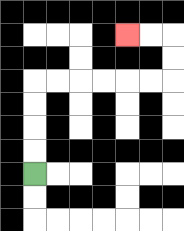{'start': '[1, 7]', 'end': '[5, 1]', 'path_directions': 'U,U,U,U,R,R,R,R,R,R,U,U,L,L', 'path_coordinates': '[[1, 7], [1, 6], [1, 5], [1, 4], [1, 3], [2, 3], [3, 3], [4, 3], [5, 3], [6, 3], [7, 3], [7, 2], [7, 1], [6, 1], [5, 1]]'}